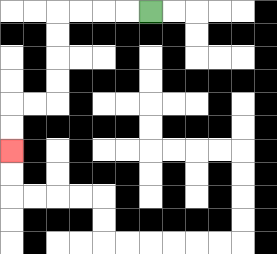{'start': '[6, 0]', 'end': '[0, 6]', 'path_directions': 'L,L,L,L,D,D,D,D,L,L,D,D', 'path_coordinates': '[[6, 0], [5, 0], [4, 0], [3, 0], [2, 0], [2, 1], [2, 2], [2, 3], [2, 4], [1, 4], [0, 4], [0, 5], [0, 6]]'}